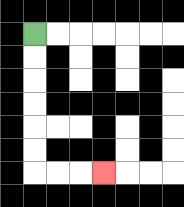{'start': '[1, 1]', 'end': '[4, 7]', 'path_directions': 'D,D,D,D,D,D,R,R,R', 'path_coordinates': '[[1, 1], [1, 2], [1, 3], [1, 4], [1, 5], [1, 6], [1, 7], [2, 7], [3, 7], [4, 7]]'}